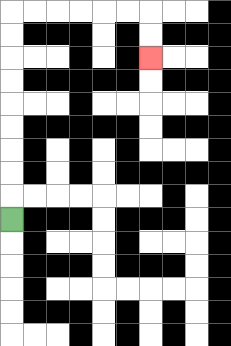{'start': '[0, 9]', 'end': '[6, 2]', 'path_directions': 'U,U,U,U,U,U,U,U,U,R,R,R,R,R,R,D,D', 'path_coordinates': '[[0, 9], [0, 8], [0, 7], [0, 6], [0, 5], [0, 4], [0, 3], [0, 2], [0, 1], [0, 0], [1, 0], [2, 0], [3, 0], [4, 0], [5, 0], [6, 0], [6, 1], [6, 2]]'}